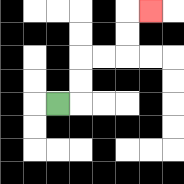{'start': '[2, 4]', 'end': '[6, 0]', 'path_directions': 'R,U,U,R,R,U,U,R', 'path_coordinates': '[[2, 4], [3, 4], [3, 3], [3, 2], [4, 2], [5, 2], [5, 1], [5, 0], [6, 0]]'}